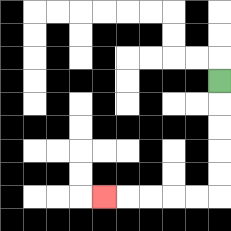{'start': '[9, 3]', 'end': '[4, 8]', 'path_directions': 'D,D,D,D,D,L,L,L,L,L', 'path_coordinates': '[[9, 3], [9, 4], [9, 5], [9, 6], [9, 7], [9, 8], [8, 8], [7, 8], [6, 8], [5, 8], [4, 8]]'}